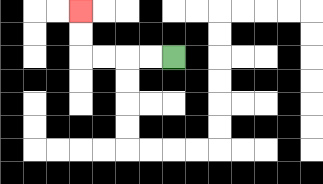{'start': '[7, 2]', 'end': '[3, 0]', 'path_directions': 'L,L,L,L,U,U', 'path_coordinates': '[[7, 2], [6, 2], [5, 2], [4, 2], [3, 2], [3, 1], [3, 0]]'}